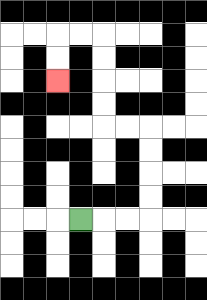{'start': '[3, 9]', 'end': '[2, 3]', 'path_directions': 'R,R,R,U,U,U,U,L,L,U,U,U,U,L,L,D,D', 'path_coordinates': '[[3, 9], [4, 9], [5, 9], [6, 9], [6, 8], [6, 7], [6, 6], [6, 5], [5, 5], [4, 5], [4, 4], [4, 3], [4, 2], [4, 1], [3, 1], [2, 1], [2, 2], [2, 3]]'}